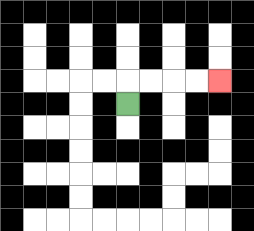{'start': '[5, 4]', 'end': '[9, 3]', 'path_directions': 'U,R,R,R,R', 'path_coordinates': '[[5, 4], [5, 3], [6, 3], [7, 3], [8, 3], [9, 3]]'}